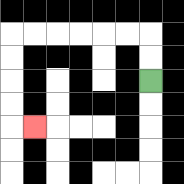{'start': '[6, 3]', 'end': '[1, 5]', 'path_directions': 'U,U,L,L,L,L,L,L,D,D,D,D,R', 'path_coordinates': '[[6, 3], [6, 2], [6, 1], [5, 1], [4, 1], [3, 1], [2, 1], [1, 1], [0, 1], [0, 2], [0, 3], [0, 4], [0, 5], [1, 5]]'}